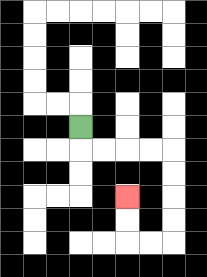{'start': '[3, 5]', 'end': '[5, 8]', 'path_directions': 'D,R,R,R,R,D,D,D,D,L,L,U,U', 'path_coordinates': '[[3, 5], [3, 6], [4, 6], [5, 6], [6, 6], [7, 6], [7, 7], [7, 8], [7, 9], [7, 10], [6, 10], [5, 10], [5, 9], [5, 8]]'}